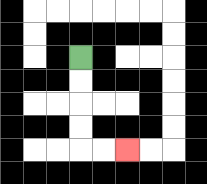{'start': '[3, 2]', 'end': '[5, 6]', 'path_directions': 'D,D,D,D,R,R', 'path_coordinates': '[[3, 2], [3, 3], [3, 4], [3, 5], [3, 6], [4, 6], [5, 6]]'}